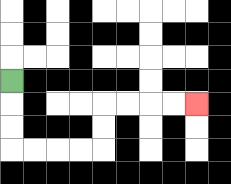{'start': '[0, 3]', 'end': '[8, 4]', 'path_directions': 'D,D,D,R,R,R,R,U,U,R,R,R,R', 'path_coordinates': '[[0, 3], [0, 4], [0, 5], [0, 6], [1, 6], [2, 6], [3, 6], [4, 6], [4, 5], [4, 4], [5, 4], [6, 4], [7, 4], [8, 4]]'}